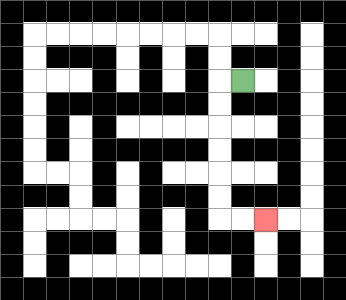{'start': '[10, 3]', 'end': '[11, 9]', 'path_directions': 'L,D,D,D,D,D,D,R,R', 'path_coordinates': '[[10, 3], [9, 3], [9, 4], [9, 5], [9, 6], [9, 7], [9, 8], [9, 9], [10, 9], [11, 9]]'}